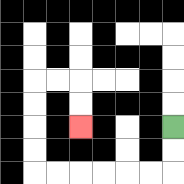{'start': '[7, 5]', 'end': '[3, 5]', 'path_directions': 'D,D,L,L,L,L,L,L,U,U,U,U,R,R,D,D', 'path_coordinates': '[[7, 5], [7, 6], [7, 7], [6, 7], [5, 7], [4, 7], [3, 7], [2, 7], [1, 7], [1, 6], [1, 5], [1, 4], [1, 3], [2, 3], [3, 3], [3, 4], [3, 5]]'}